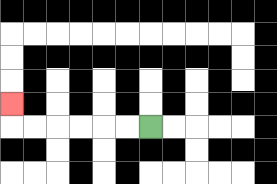{'start': '[6, 5]', 'end': '[0, 4]', 'path_directions': 'L,L,L,L,L,L,U', 'path_coordinates': '[[6, 5], [5, 5], [4, 5], [3, 5], [2, 5], [1, 5], [0, 5], [0, 4]]'}